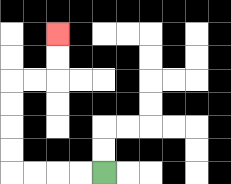{'start': '[4, 7]', 'end': '[2, 1]', 'path_directions': 'L,L,L,L,U,U,U,U,R,R,U,U', 'path_coordinates': '[[4, 7], [3, 7], [2, 7], [1, 7], [0, 7], [0, 6], [0, 5], [0, 4], [0, 3], [1, 3], [2, 3], [2, 2], [2, 1]]'}